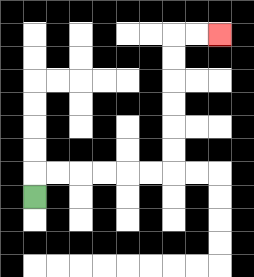{'start': '[1, 8]', 'end': '[9, 1]', 'path_directions': 'U,R,R,R,R,R,R,U,U,U,U,U,U,R,R', 'path_coordinates': '[[1, 8], [1, 7], [2, 7], [3, 7], [4, 7], [5, 7], [6, 7], [7, 7], [7, 6], [7, 5], [7, 4], [7, 3], [7, 2], [7, 1], [8, 1], [9, 1]]'}